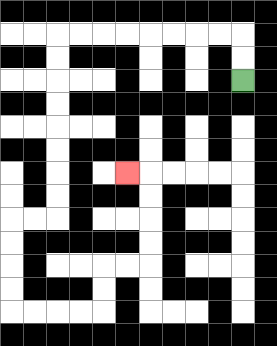{'start': '[10, 3]', 'end': '[5, 7]', 'path_directions': 'U,U,L,L,L,L,L,L,L,L,D,D,D,D,D,D,D,D,L,L,D,D,D,D,R,R,R,R,U,U,R,R,U,U,U,U,L', 'path_coordinates': '[[10, 3], [10, 2], [10, 1], [9, 1], [8, 1], [7, 1], [6, 1], [5, 1], [4, 1], [3, 1], [2, 1], [2, 2], [2, 3], [2, 4], [2, 5], [2, 6], [2, 7], [2, 8], [2, 9], [1, 9], [0, 9], [0, 10], [0, 11], [0, 12], [0, 13], [1, 13], [2, 13], [3, 13], [4, 13], [4, 12], [4, 11], [5, 11], [6, 11], [6, 10], [6, 9], [6, 8], [6, 7], [5, 7]]'}